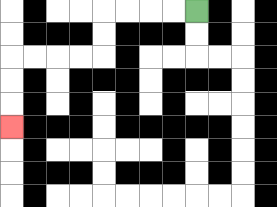{'start': '[8, 0]', 'end': '[0, 5]', 'path_directions': 'L,L,L,L,D,D,L,L,L,L,D,D,D', 'path_coordinates': '[[8, 0], [7, 0], [6, 0], [5, 0], [4, 0], [4, 1], [4, 2], [3, 2], [2, 2], [1, 2], [0, 2], [0, 3], [0, 4], [0, 5]]'}